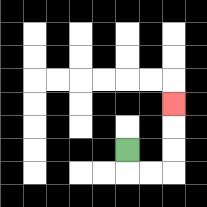{'start': '[5, 6]', 'end': '[7, 4]', 'path_directions': 'D,R,R,U,U,U', 'path_coordinates': '[[5, 6], [5, 7], [6, 7], [7, 7], [7, 6], [7, 5], [7, 4]]'}